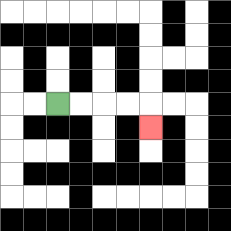{'start': '[2, 4]', 'end': '[6, 5]', 'path_directions': 'R,R,R,R,D', 'path_coordinates': '[[2, 4], [3, 4], [4, 4], [5, 4], [6, 4], [6, 5]]'}